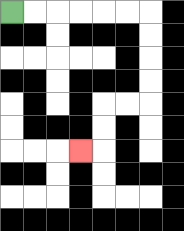{'start': '[0, 0]', 'end': '[3, 6]', 'path_directions': 'R,R,R,R,R,R,D,D,D,D,L,L,D,D,L', 'path_coordinates': '[[0, 0], [1, 0], [2, 0], [3, 0], [4, 0], [5, 0], [6, 0], [6, 1], [6, 2], [6, 3], [6, 4], [5, 4], [4, 4], [4, 5], [4, 6], [3, 6]]'}